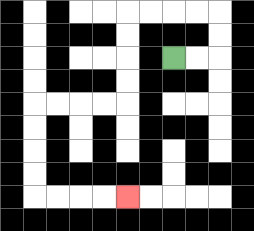{'start': '[7, 2]', 'end': '[5, 8]', 'path_directions': 'R,R,U,U,L,L,L,L,D,D,D,D,L,L,L,L,D,D,D,D,R,R,R,R', 'path_coordinates': '[[7, 2], [8, 2], [9, 2], [9, 1], [9, 0], [8, 0], [7, 0], [6, 0], [5, 0], [5, 1], [5, 2], [5, 3], [5, 4], [4, 4], [3, 4], [2, 4], [1, 4], [1, 5], [1, 6], [1, 7], [1, 8], [2, 8], [3, 8], [4, 8], [5, 8]]'}